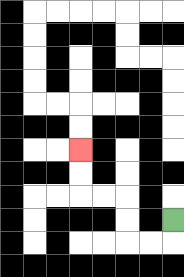{'start': '[7, 9]', 'end': '[3, 6]', 'path_directions': 'D,L,L,U,U,L,L,U,U', 'path_coordinates': '[[7, 9], [7, 10], [6, 10], [5, 10], [5, 9], [5, 8], [4, 8], [3, 8], [3, 7], [3, 6]]'}